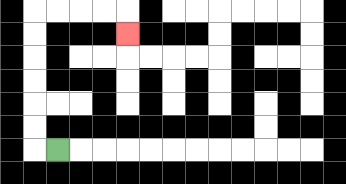{'start': '[2, 6]', 'end': '[5, 1]', 'path_directions': 'L,U,U,U,U,U,U,R,R,R,R,D', 'path_coordinates': '[[2, 6], [1, 6], [1, 5], [1, 4], [1, 3], [1, 2], [1, 1], [1, 0], [2, 0], [3, 0], [4, 0], [5, 0], [5, 1]]'}